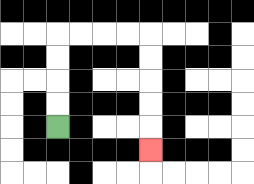{'start': '[2, 5]', 'end': '[6, 6]', 'path_directions': 'U,U,U,U,R,R,R,R,D,D,D,D,D', 'path_coordinates': '[[2, 5], [2, 4], [2, 3], [2, 2], [2, 1], [3, 1], [4, 1], [5, 1], [6, 1], [6, 2], [6, 3], [6, 4], [6, 5], [6, 6]]'}